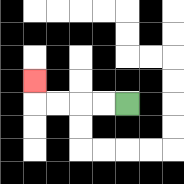{'start': '[5, 4]', 'end': '[1, 3]', 'path_directions': 'L,L,L,L,U', 'path_coordinates': '[[5, 4], [4, 4], [3, 4], [2, 4], [1, 4], [1, 3]]'}